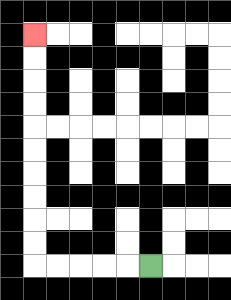{'start': '[6, 11]', 'end': '[1, 1]', 'path_directions': 'L,L,L,L,L,U,U,U,U,U,U,U,U,U,U', 'path_coordinates': '[[6, 11], [5, 11], [4, 11], [3, 11], [2, 11], [1, 11], [1, 10], [1, 9], [1, 8], [1, 7], [1, 6], [1, 5], [1, 4], [1, 3], [1, 2], [1, 1]]'}